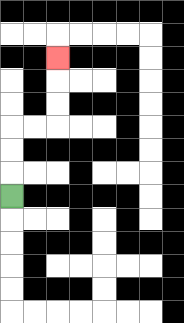{'start': '[0, 8]', 'end': '[2, 2]', 'path_directions': 'U,U,U,R,R,U,U,U', 'path_coordinates': '[[0, 8], [0, 7], [0, 6], [0, 5], [1, 5], [2, 5], [2, 4], [2, 3], [2, 2]]'}